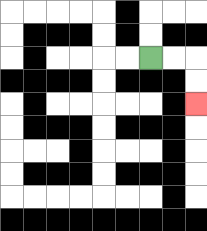{'start': '[6, 2]', 'end': '[8, 4]', 'path_directions': 'R,R,D,D', 'path_coordinates': '[[6, 2], [7, 2], [8, 2], [8, 3], [8, 4]]'}